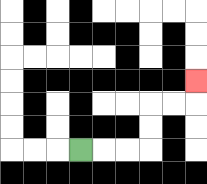{'start': '[3, 6]', 'end': '[8, 3]', 'path_directions': 'R,R,R,U,U,R,R,U', 'path_coordinates': '[[3, 6], [4, 6], [5, 6], [6, 6], [6, 5], [6, 4], [7, 4], [8, 4], [8, 3]]'}